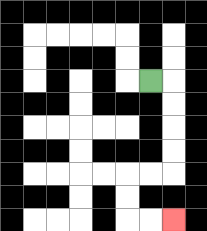{'start': '[6, 3]', 'end': '[7, 9]', 'path_directions': 'R,D,D,D,D,L,L,D,D,R,R', 'path_coordinates': '[[6, 3], [7, 3], [7, 4], [7, 5], [7, 6], [7, 7], [6, 7], [5, 7], [5, 8], [5, 9], [6, 9], [7, 9]]'}